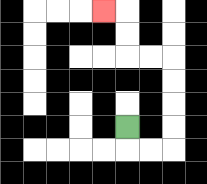{'start': '[5, 5]', 'end': '[4, 0]', 'path_directions': 'D,R,R,U,U,U,U,L,L,U,U,L', 'path_coordinates': '[[5, 5], [5, 6], [6, 6], [7, 6], [7, 5], [7, 4], [7, 3], [7, 2], [6, 2], [5, 2], [5, 1], [5, 0], [4, 0]]'}